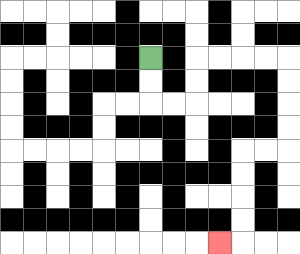{'start': '[6, 2]', 'end': '[9, 10]', 'path_directions': 'D,D,R,R,U,U,R,R,R,R,D,D,D,D,L,L,D,D,D,D,L', 'path_coordinates': '[[6, 2], [6, 3], [6, 4], [7, 4], [8, 4], [8, 3], [8, 2], [9, 2], [10, 2], [11, 2], [12, 2], [12, 3], [12, 4], [12, 5], [12, 6], [11, 6], [10, 6], [10, 7], [10, 8], [10, 9], [10, 10], [9, 10]]'}